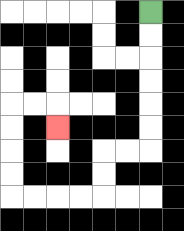{'start': '[6, 0]', 'end': '[2, 5]', 'path_directions': 'D,D,D,D,D,D,L,L,D,D,L,L,L,L,U,U,U,U,R,R,D', 'path_coordinates': '[[6, 0], [6, 1], [6, 2], [6, 3], [6, 4], [6, 5], [6, 6], [5, 6], [4, 6], [4, 7], [4, 8], [3, 8], [2, 8], [1, 8], [0, 8], [0, 7], [0, 6], [0, 5], [0, 4], [1, 4], [2, 4], [2, 5]]'}